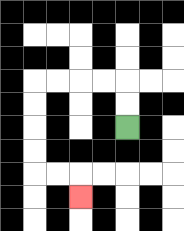{'start': '[5, 5]', 'end': '[3, 8]', 'path_directions': 'U,U,L,L,L,L,D,D,D,D,R,R,D', 'path_coordinates': '[[5, 5], [5, 4], [5, 3], [4, 3], [3, 3], [2, 3], [1, 3], [1, 4], [1, 5], [1, 6], [1, 7], [2, 7], [3, 7], [3, 8]]'}